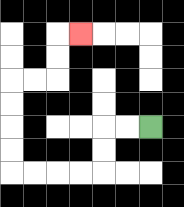{'start': '[6, 5]', 'end': '[3, 1]', 'path_directions': 'L,L,D,D,L,L,L,L,U,U,U,U,R,R,U,U,R', 'path_coordinates': '[[6, 5], [5, 5], [4, 5], [4, 6], [4, 7], [3, 7], [2, 7], [1, 7], [0, 7], [0, 6], [0, 5], [0, 4], [0, 3], [1, 3], [2, 3], [2, 2], [2, 1], [3, 1]]'}